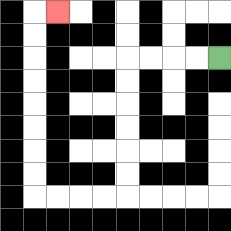{'start': '[9, 2]', 'end': '[2, 0]', 'path_directions': 'L,L,L,L,D,D,D,D,D,D,L,L,L,L,U,U,U,U,U,U,U,U,R', 'path_coordinates': '[[9, 2], [8, 2], [7, 2], [6, 2], [5, 2], [5, 3], [5, 4], [5, 5], [5, 6], [5, 7], [5, 8], [4, 8], [3, 8], [2, 8], [1, 8], [1, 7], [1, 6], [1, 5], [1, 4], [1, 3], [1, 2], [1, 1], [1, 0], [2, 0]]'}